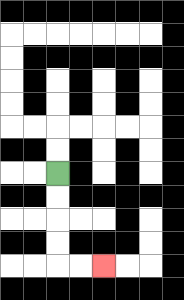{'start': '[2, 7]', 'end': '[4, 11]', 'path_directions': 'D,D,D,D,R,R', 'path_coordinates': '[[2, 7], [2, 8], [2, 9], [2, 10], [2, 11], [3, 11], [4, 11]]'}